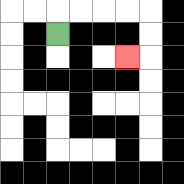{'start': '[2, 1]', 'end': '[5, 2]', 'path_directions': 'U,R,R,R,R,D,D,L', 'path_coordinates': '[[2, 1], [2, 0], [3, 0], [4, 0], [5, 0], [6, 0], [6, 1], [6, 2], [5, 2]]'}